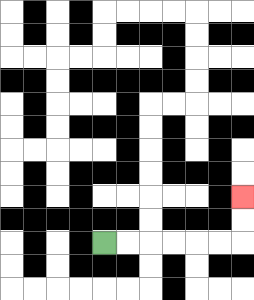{'start': '[4, 10]', 'end': '[10, 8]', 'path_directions': 'R,R,R,R,R,R,U,U', 'path_coordinates': '[[4, 10], [5, 10], [6, 10], [7, 10], [8, 10], [9, 10], [10, 10], [10, 9], [10, 8]]'}